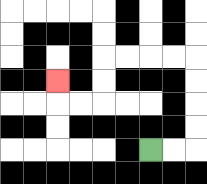{'start': '[6, 6]', 'end': '[2, 3]', 'path_directions': 'R,R,U,U,U,U,L,L,L,L,D,D,L,L,U', 'path_coordinates': '[[6, 6], [7, 6], [8, 6], [8, 5], [8, 4], [8, 3], [8, 2], [7, 2], [6, 2], [5, 2], [4, 2], [4, 3], [4, 4], [3, 4], [2, 4], [2, 3]]'}